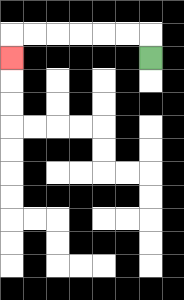{'start': '[6, 2]', 'end': '[0, 2]', 'path_directions': 'U,L,L,L,L,L,L,D', 'path_coordinates': '[[6, 2], [6, 1], [5, 1], [4, 1], [3, 1], [2, 1], [1, 1], [0, 1], [0, 2]]'}